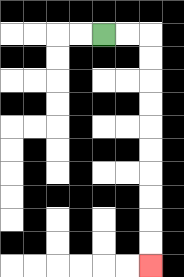{'start': '[4, 1]', 'end': '[6, 11]', 'path_directions': 'R,R,D,D,D,D,D,D,D,D,D,D', 'path_coordinates': '[[4, 1], [5, 1], [6, 1], [6, 2], [6, 3], [6, 4], [6, 5], [6, 6], [6, 7], [6, 8], [6, 9], [6, 10], [6, 11]]'}